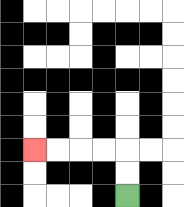{'start': '[5, 8]', 'end': '[1, 6]', 'path_directions': 'U,U,L,L,L,L', 'path_coordinates': '[[5, 8], [5, 7], [5, 6], [4, 6], [3, 6], [2, 6], [1, 6]]'}